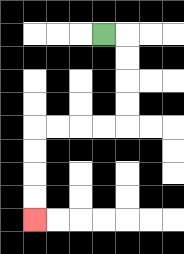{'start': '[4, 1]', 'end': '[1, 9]', 'path_directions': 'R,D,D,D,D,L,L,L,L,D,D,D,D', 'path_coordinates': '[[4, 1], [5, 1], [5, 2], [5, 3], [5, 4], [5, 5], [4, 5], [3, 5], [2, 5], [1, 5], [1, 6], [1, 7], [1, 8], [1, 9]]'}